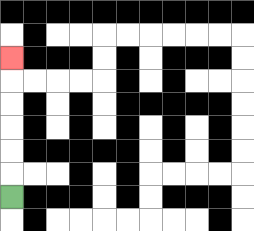{'start': '[0, 8]', 'end': '[0, 2]', 'path_directions': 'U,U,U,U,U,U', 'path_coordinates': '[[0, 8], [0, 7], [0, 6], [0, 5], [0, 4], [0, 3], [0, 2]]'}